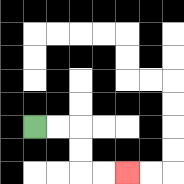{'start': '[1, 5]', 'end': '[5, 7]', 'path_directions': 'R,R,D,D,R,R', 'path_coordinates': '[[1, 5], [2, 5], [3, 5], [3, 6], [3, 7], [4, 7], [5, 7]]'}